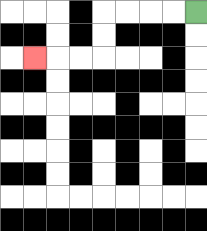{'start': '[8, 0]', 'end': '[1, 2]', 'path_directions': 'L,L,L,L,D,D,L,L,L', 'path_coordinates': '[[8, 0], [7, 0], [6, 0], [5, 0], [4, 0], [4, 1], [4, 2], [3, 2], [2, 2], [1, 2]]'}